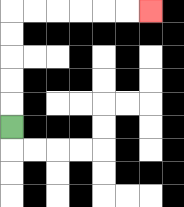{'start': '[0, 5]', 'end': '[6, 0]', 'path_directions': 'U,U,U,U,U,R,R,R,R,R,R', 'path_coordinates': '[[0, 5], [0, 4], [0, 3], [0, 2], [0, 1], [0, 0], [1, 0], [2, 0], [3, 0], [4, 0], [5, 0], [6, 0]]'}